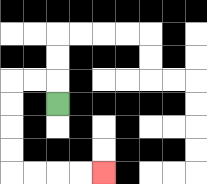{'start': '[2, 4]', 'end': '[4, 7]', 'path_directions': 'U,L,L,D,D,D,D,R,R,R,R', 'path_coordinates': '[[2, 4], [2, 3], [1, 3], [0, 3], [0, 4], [0, 5], [0, 6], [0, 7], [1, 7], [2, 7], [3, 7], [4, 7]]'}